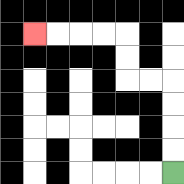{'start': '[7, 7]', 'end': '[1, 1]', 'path_directions': 'U,U,U,U,L,L,U,U,L,L,L,L', 'path_coordinates': '[[7, 7], [7, 6], [7, 5], [7, 4], [7, 3], [6, 3], [5, 3], [5, 2], [5, 1], [4, 1], [3, 1], [2, 1], [1, 1]]'}